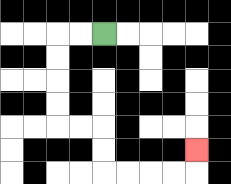{'start': '[4, 1]', 'end': '[8, 6]', 'path_directions': 'L,L,D,D,D,D,R,R,D,D,R,R,R,R,U', 'path_coordinates': '[[4, 1], [3, 1], [2, 1], [2, 2], [2, 3], [2, 4], [2, 5], [3, 5], [4, 5], [4, 6], [4, 7], [5, 7], [6, 7], [7, 7], [8, 7], [8, 6]]'}